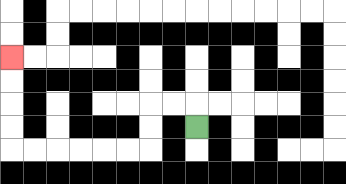{'start': '[8, 5]', 'end': '[0, 2]', 'path_directions': 'U,L,L,D,D,L,L,L,L,L,L,U,U,U,U', 'path_coordinates': '[[8, 5], [8, 4], [7, 4], [6, 4], [6, 5], [6, 6], [5, 6], [4, 6], [3, 6], [2, 6], [1, 6], [0, 6], [0, 5], [0, 4], [0, 3], [0, 2]]'}